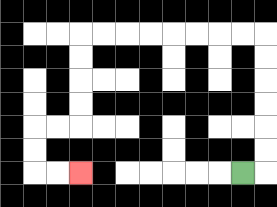{'start': '[10, 7]', 'end': '[3, 7]', 'path_directions': 'R,U,U,U,U,U,U,L,L,L,L,L,L,L,L,D,D,D,D,L,L,D,D,R,R', 'path_coordinates': '[[10, 7], [11, 7], [11, 6], [11, 5], [11, 4], [11, 3], [11, 2], [11, 1], [10, 1], [9, 1], [8, 1], [7, 1], [6, 1], [5, 1], [4, 1], [3, 1], [3, 2], [3, 3], [3, 4], [3, 5], [2, 5], [1, 5], [1, 6], [1, 7], [2, 7], [3, 7]]'}